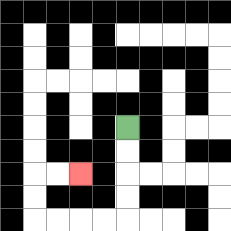{'start': '[5, 5]', 'end': '[3, 7]', 'path_directions': 'D,D,D,D,L,L,L,L,U,U,R,R', 'path_coordinates': '[[5, 5], [5, 6], [5, 7], [5, 8], [5, 9], [4, 9], [3, 9], [2, 9], [1, 9], [1, 8], [1, 7], [2, 7], [3, 7]]'}